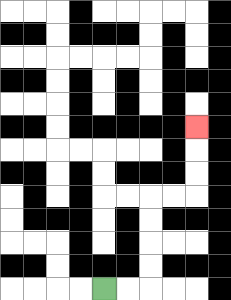{'start': '[4, 12]', 'end': '[8, 5]', 'path_directions': 'R,R,U,U,U,U,R,R,U,U,U', 'path_coordinates': '[[4, 12], [5, 12], [6, 12], [6, 11], [6, 10], [6, 9], [6, 8], [7, 8], [8, 8], [8, 7], [8, 6], [8, 5]]'}